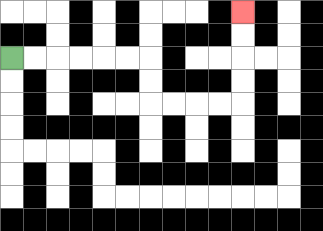{'start': '[0, 2]', 'end': '[10, 0]', 'path_directions': 'R,R,R,R,R,R,D,D,R,R,R,R,U,U,U,U', 'path_coordinates': '[[0, 2], [1, 2], [2, 2], [3, 2], [4, 2], [5, 2], [6, 2], [6, 3], [6, 4], [7, 4], [8, 4], [9, 4], [10, 4], [10, 3], [10, 2], [10, 1], [10, 0]]'}